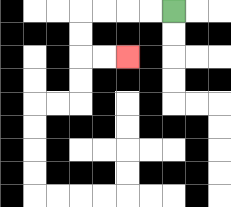{'start': '[7, 0]', 'end': '[5, 2]', 'path_directions': 'L,L,L,L,D,D,R,R', 'path_coordinates': '[[7, 0], [6, 0], [5, 0], [4, 0], [3, 0], [3, 1], [3, 2], [4, 2], [5, 2]]'}